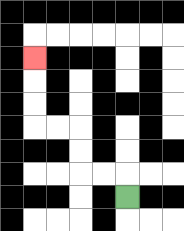{'start': '[5, 8]', 'end': '[1, 2]', 'path_directions': 'U,L,L,U,U,L,L,U,U,U', 'path_coordinates': '[[5, 8], [5, 7], [4, 7], [3, 7], [3, 6], [3, 5], [2, 5], [1, 5], [1, 4], [1, 3], [1, 2]]'}